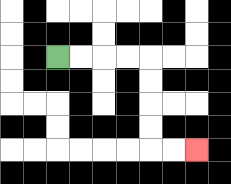{'start': '[2, 2]', 'end': '[8, 6]', 'path_directions': 'R,R,R,R,D,D,D,D,R,R', 'path_coordinates': '[[2, 2], [3, 2], [4, 2], [5, 2], [6, 2], [6, 3], [6, 4], [6, 5], [6, 6], [7, 6], [8, 6]]'}